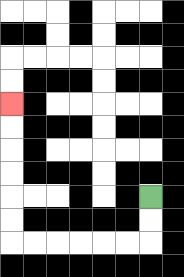{'start': '[6, 8]', 'end': '[0, 4]', 'path_directions': 'D,D,L,L,L,L,L,L,U,U,U,U,U,U', 'path_coordinates': '[[6, 8], [6, 9], [6, 10], [5, 10], [4, 10], [3, 10], [2, 10], [1, 10], [0, 10], [0, 9], [0, 8], [0, 7], [0, 6], [0, 5], [0, 4]]'}